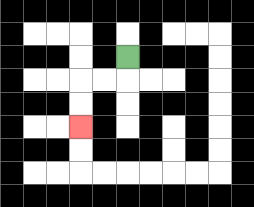{'start': '[5, 2]', 'end': '[3, 5]', 'path_directions': 'D,L,L,D,D', 'path_coordinates': '[[5, 2], [5, 3], [4, 3], [3, 3], [3, 4], [3, 5]]'}